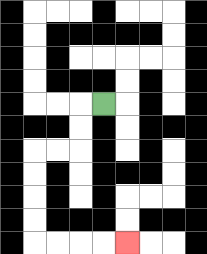{'start': '[4, 4]', 'end': '[5, 10]', 'path_directions': 'L,D,D,L,L,D,D,D,D,R,R,R,R', 'path_coordinates': '[[4, 4], [3, 4], [3, 5], [3, 6], [2, 6], [1, 6], [1, 7], [1, 8], [1, 9], [1, 10], [2, 10], [3, 10], [4, 10], [5, 10]]'}